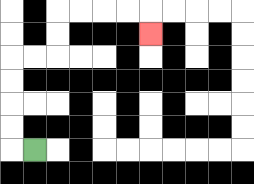{'start': '[1, 6]', 'end': '[6, 1]', 'path_directions': 'L,U,U,U,U,R,R,U,U,R,R,R,R,D', 'path_coordinates': '[[1, 6], [0, 6], [0, 5], [0, 4], [0, 3], [0, 2], [1, 2], [2, 2], [2, 1], [2, 0], [3, 0], [4, 0], [5, 0], [6, 0], [6, 1]]'}